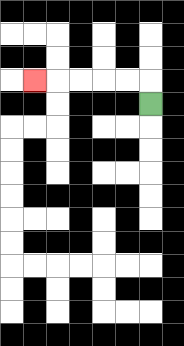{'start': '[6, 4]', 'end': '[1, 3]', 'path_directions': 'U,L,L,L,L,L', 'path_coordinates': '[[6, 4], [6, 3], [5, 3], [4, 3], [3, 3], [2, 3], [1, 3]]'}